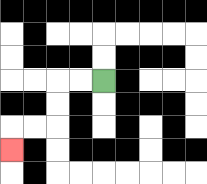{'start': '[4, 3]', 'end': '[0, 6]', 'path_directions': 'L,L,D,D,L,L,D', 'path_coordinates': '[[4, 3], [3, 3], [2, 3], [2, 4], [2, 5], [1, 5], [0, 5], [0, 6]]'}